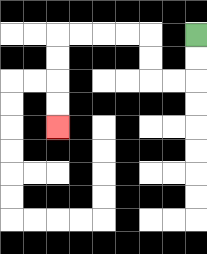{'start': '[8, 1]', 'end': '[2, 5]', 'path_directions': 'D,D,L,L,U,U,L,L,L,L,D,D,D,D', 'path_coordinates': '[[8, 1], [8, 2], [8, 3], [7, 3], [6, 3], [6, 2], [6, 1], [5, 1], [4, 1], [3, 1], [2, 1], [2, 2], [2, 3], [2, 4], [2, 5]]'}